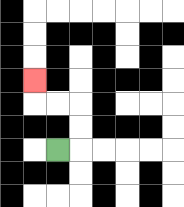{'start': '[2, 6]', 'end': '[1, 3]', 'path_directions': 'R,U,U,L,L,U', 'path_coordinates': '[[2, 6], [3, 6], [3, 5], [3, 4], [2, 4], [1, 4], [1, 3]]'}